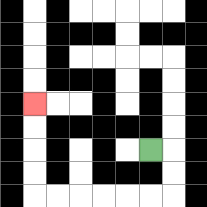{'start': '[6, 6]', 'end': '[1, 4]', 'path_directions': 'R,D,D,L,L,L,L,L,L,U,U,U,U', 'path_coordinates': '[[6, 6], [7, 6], [7, 7], [7, 8], [6, 8], [5, 8], [4, 8], [3, 8], [2, 8], [1, 8], [1, 7], [1, 6], [1, 5], [1, 4]]'}